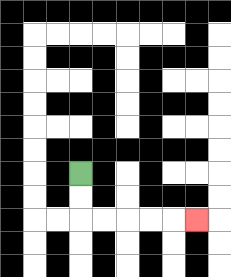{'start': '[3, 7]', 'end': '[8, 9]', 'path_directions': 'D,D,R,R,R,R,R', 'path_coordinates': '[[3, 7], [3, 8], [3, 9], [4, 9], [5, 9], [6, 9], [7, 9], [8, 9]]'}